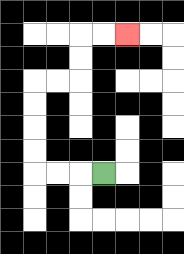{'start': '[4, 7]', 'end': '[5, 1]', 'path_directions': 'L,L,L,U,U,U,U,R,R,U,U,R,R', 'path_coordinates': '[[4, 7], [3, 7], [2, 7], [1, 7], [1, 6], [1, 5], [1, 4], [1, 3], [2, 3], [3, 3], [3, 2], [3, 1], [4, 1], [5, 1]]'}